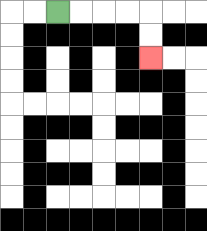{'start': '[2, 0]', 'end': '[6, 2]', 'path_directions': 'R,R,R,R,D,D', 'path_coordinates': '[[2, 0], [3, 0], [4, 0], [5, 0], [6, 0], [6, 1], [6, 2]]'}